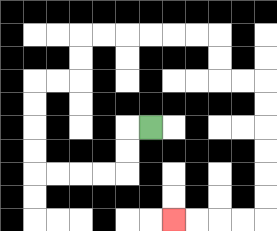{'start': '[6, 5]', 'end': '[7, 9]', 'path_directions': 'L,D,D,L,L,L,L,U,U,U,U,R,R,U,U,R,R,R,R,R,R,D,D,R,R,D,D,D,D,D,D,L,L,L,L', 'path_coordinates': '[[6, 5], [5, 5], [5, 6], [5, 7], [4, 7], [3, 7], [2, 7], [1, 7], [1, 6], [1, 5], [1, 4], [1, 3], [2, 3], [3, 3], [3, 2], [3, 1], [4, 1], [5, 1], [6, 1], [7, 1], [8, 1], [9, 1], [9, 2], [9, 3], [10, 3], [11, 3], [11, 4], [11, 5], [11, 6], [11, 7], [11, 8], [11, 9], [10, 9], [9, 9], [8, 9], [7, 9]]'}